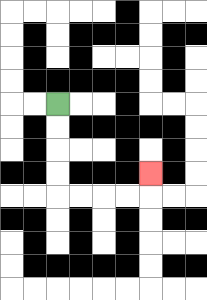{'start': '[2, 4]', 'end': '[6, 7]', 'path_directions': 'D,D,D,D,R,R,R,R,U', 'path_coordinates': '[[2, 4], [2, 5], [2, 6], [2, 7], [2, 8], [3, 8], [4, 8], [5, 8], [6, 8], [6, 7]]'}